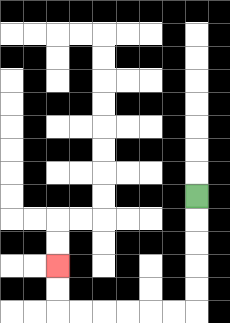{'start': '[8, 8]', 'end': '[2, 11]', 'path_directions': 'D,D,D,D,D,L,L,L,L,L,L,U,U', 'path_coordinates': '[[8, 8], [8, 9], [8, 10], [8, 11], [8, 12], [8, 13], [7, 13], [6, 13], [5, 13], [4, 13], [3, 13], [2, 13], [2, 12], [2, 11]]'}